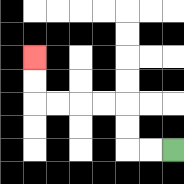{'start': '[7, 6]', 'end': '[1, 2]', 'path_directions': 'L,L,U,U,L,L,L,L,U,U', 'path_coordinates': '[[7, 6], [6, 6], [5, 6], [5, 5], [5, 4], [4, 4], [3, 4], [2, 4], [1, 4], [1, 3], [1, 2]]'}